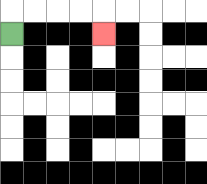{'start': '[0, 1]', 'end': '[4, 1]', 'path_directions': 'U,R,R,R,R,D', 'path_coordinates': '[[0, 1], [0, 0], [1, 0], [2, 0], [3, 0], [4, 0], [4, 1]]'}